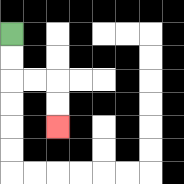{'start': '[0, 1]', 'end': '[2, 5]', 'path_directions': 'D,D,R,R,D,D', 'path_coordinates': '[[0, 1], [0, 2], [0, 3], [1, 3], [2, 3], [2, 4], [2, 5]]'}